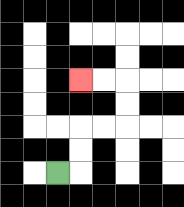{'start': '[2, 7]', 'end': '[3, 3]', 'path_directions': 'R,U,U,R,R,U,U,L,L', 'path_coordinates': '[[2, 7], [3, 7], [3, 6], [3, 5], [4, 5], [5, 5], [5, 4], [5, 3], [4, 3], [3, 3]]'}